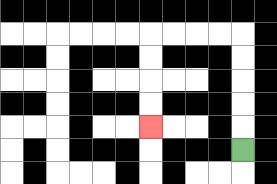{'start': '[10, 6]', 'end': '[6, 5]', 'path_directions': 'U,U,U,U,U,L,L,L,L,D,D,D,D', 'path_coordinates': '[[10, 6], [10, 5], [10, 4], [10, 3], [10, 2], [10, 1], [9, 1], [8, 1], [7, 1], [6, 1], [6, 2], [6, 3], [6, 4], [6, 5]]'}